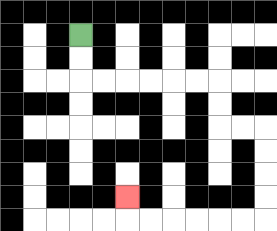{'start': '[3, 1]', 'end': '[5, 8]', 'path_directions': 'D,D,R,R,R,R,R,R,D,D,R,R,D,D,D,D,L,L,L,L,L,L,U', 'path_coordinates': '[[3, 1], [3, 2], [3, 3], [4, 3], [5, 3], [6, 3], [7, 3], [8, 3], [9, 3], [9, 4], [9, 5], [10, 5], [11, 5], [11, 6], [11, 7], [11, 8], [11, 9], [10, 9], [9, 9], [8, 9], [7, 9], [6, 9], [5, 9], [5, 8]]'}